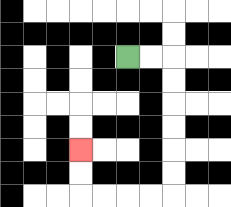{'start': '[5, 2]', 'end': '[3, 6]', 'path_directions': 'R,R,D,D,D,D,D,D,L,L,L,L,U,U', 'path_coordinates': '[[5, 2], [6, 2], [7, 2], [7, 3], [7, 4], [7, 5], [7, 6], [7, 7], [7, 8], [6, 8], [5, 8], [4, 8], [3, 8], [3, 7], [3, 6]]'}